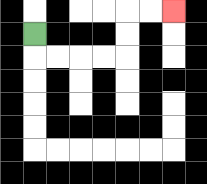{'start': '[1, 1]', 'end': '[7, 0]', 'path_directions': 'D,R,R,R,R,U,U,R,R', 'path_coordinates': '[[1, 1], [1, 2], [2, 2], [3, 2], [4, 2], [5, 2], [5, 1], [5, 0], [6, 0], [7, 0]]'}